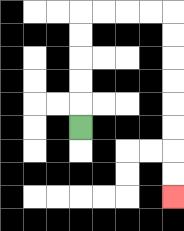{'start': '[3, 5]', 'end': '[7, 8]', 'path_directions': 'U,U,U,U,U,R,R,R,R,D,D,D,D,D,D,D,D', 'path_coordinates': '[[3, 5], [3, 4], [3, 3], [3, 2], [3, 1], [3, 0], [4, 0], [5, 0], [6, 0], [7, 0], [7, 1], [7, 2], [7, 3], [7, 4], [7, 5], [7, 6], [7, 7], [7, 8]]'}